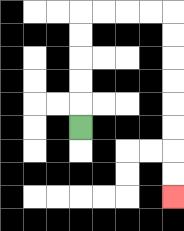{'start': '[3, 5]', 'end': '[7, 8]', 'path_directions': 'U,U,U,U,U,R,R,R,R,D,D,D,D,D,D,D,D', 'path_coordinates': '[[3, 5], [3, 4], [3, 3], [3, 2], [3, 1], [3, 0], [4, 0], [5, 0], [6, 0], [7, 0], [7, 1], [7, 2], [7, 3], [7, 4], [7, 5], [7, 6], [7, 7], [7, 8]]'}